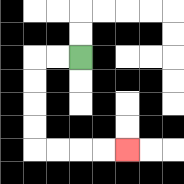{'start': '[3, 2]', 'end': '[5, 6]', 'path_directions': 'L,L,D,D,D,D,R,R,R,R', 'path_coordinates': '[[3, 2], [2, 2], [1, 2], [1, 3], [1, 4], [1, 5], [1, 6], [2, 6], [3, 6], [4, 6], [5, 6]]'}